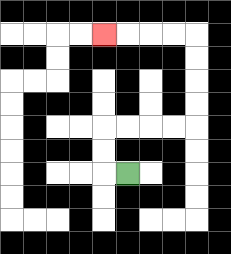{'start': '[5, 7]', 'end': '[4, 1]', 'path_directions': 'L,U,U,R,R,R,R,U,U,U,U,L,L,L,L', 'path_coordinates': '[[5, 7], [4, 7], [4, 6], [4, 5], [5, 5], [6, 5], [7, 5], [8, 5], [8, 4], [8, 3], [8, 2], [8, 1], [7, 1], [6, 1], [5, 1], [4, 1]]'}